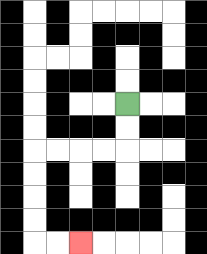{'start': '[5, 4]', 'end': '[3, 10]', 'path_directions': 'D,D,L,L,L,L,D,D,D,D,R,R', 'path_coordinates': '[[5, 4], [5, 5], [5, 6], [4, 6], [3, 6], [2, 6], [1, 6], [1, 7], [1, 8], [1, 9], [1, 10], [2, 10], [3, 10]]'}